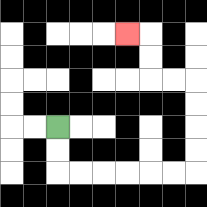{'start': '[2, 5]', 'end': '[5, 1]', 'path_directions': 'D,D,R,R,R,R,R,R,U,U,U,U,L,L,U,U,L', 'path_coordinates': '[[2, 5], [2, 6], [2, 7], [3, 7], [4, 7], [5, 7], [6, 7], [7, 7], [8, 7], [8, 6], [8, 5], [8, 4], [8, 3], [7, 3], [6, 3], [6, 2], [6, 1], [5, 1]]'}